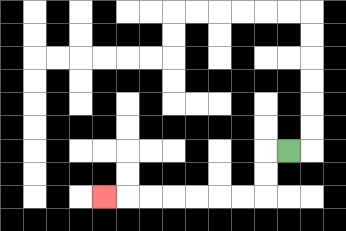{'start': '[12, 6]', 'end': '[4, 8]', 'path_directions': 'L,D,D,L,L,L,L,L,L,L', 'path_coordinates': '[[12, 6], [11, 6], [11, 7], [11, 8], [10, 8], [9, 8], [8, 8], [7, 8], [6, 8], [5, 8], [4, 8]]'}